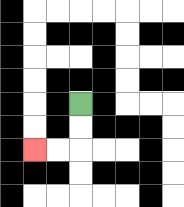{'start': '[3, 4]', 'end': '[1, 6]', 'path_directions': 'D,D,L,L', 'path_coordinates': '[[3, 4], [3, 5], [3, 6], [2, 6], [1, 6]]'}